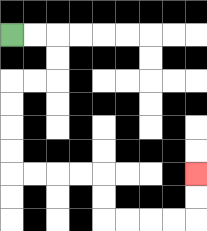{'start': '[0, 1]', 'end': '[8, 7]', 'path_directions': 'R,R,D,D,L,L,D,D,D,D,R,R,R,R,D,D,R,R,R,R,U,U', 'path_coordinates': '[[0, 1], [1, 1], [2, 1], [2, 2], [2, 3], [1, 3], [0, 3], [0, 4], [0, 5], [0, 6], [0, 7], [1, 7], [2, 7], [3, 7], [4, 7], [4, 8], [4, 9], [5, 9], [6, 9], [7, 9], [8, 9], [8, 8], [8, 7]]'}